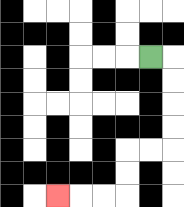{'start': '[6, 2]', 'end': '[2, 8]', 'path_directions': 'R,D,D,D,D,L,L,D,D,L,L,L', 'path_coordinates': '[[6, 2], [7, 2], [7, 3], [7, 4], [7, 5], [7, 6], [6, 6], [5, 6], [5, 7], [5, 8], [4, 8], [3, 8], [2, 8]]'}